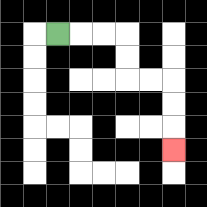{'start': '[2, 1]', 'end': '[7, 6]', 'path_directions': 'R,R,R,D,D,R,R,D,D,D', 'path_coordinates': '[[2, 1], [3, 1], [4, 1], [5, 1], [5, 2], [5, 3], [6, 3], [7, 3], [7, 4], [7, 5], [7, 6]]'}